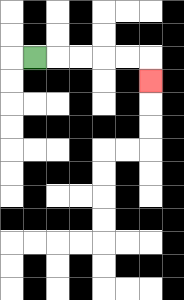{'start': '[1, 2]', 'end': '[6, 3]', 'path_directions': 'R,R,R,R,R,D', 'path_coordinates': '[[1, 2], [2, 2], [3, 2], [4, 2], [5, 2], [6, 2], [6, 3]]'}